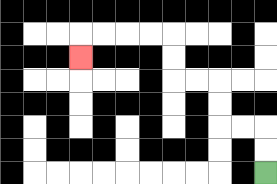{'start': '[11, 7]', 'end': '[3, 2]', 'path_directions': 'U,U,L,L,U,U,L,L,U,U,L,L,L,L,D', 'path_coordinates': '[[11, 7], [11, 6], [11, 5], [10, 5], [9, 5], [9, 4], [9, 3], [8, 3], [7, 3], [7, 2], [7, 1], [6, 1], [5, 1], [4, 1], [3, 1], [3, 2]]'}